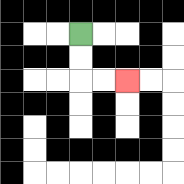{'start': '[3, 1]', 'end': '[5, 3]', 'path_directions': 'D,D,R,R', 'path_coordinates': '[[3, 1], [3, 2], [3, 3], [4, 3], [5, 3]]'}